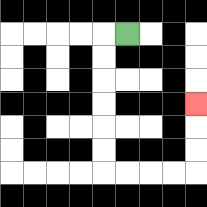{'start': '[5, 1]', 'end': '[8, 4]', 'path_directions': 'L,D,D,D,D,D,D,R,R,R,R,U,U,U', 'path_coordinates': '[[5, 1], [4, 1], [4, 2], [4, 3], [4, 4], [4, 5], [4, 6], [4, 7], [5, 7], [6, 7], [7, 7], [8, 7], [8, 6], [8, 5], [8, 4]]'}